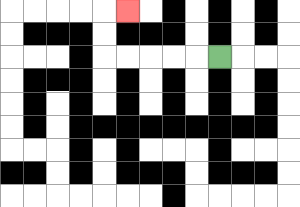{'start': '[9, 2]', 'end': '[5, 0]', 'path_directions': 'L,L,L,L,L,U,U,R', 'path_coordinates': '[[9, 2], [8, 2], [7, 2], [6, 2], [5, 2], [4, 2], [4, 1], [4, 0], [5, 0]]'}